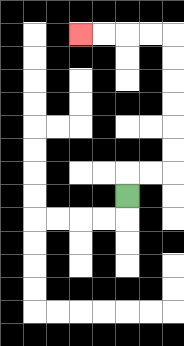{'start': '[5, 8]', 'end': '[3, 1]', 'path_directions': 'U,R,R,U,U,U,U,U,U,L,L,L,L', 'path_coordinates': '[[5, 8], [5, 7], [6, 7], [7, 7], [7, 6], [7, 5], [7, 4], [7, 3], [7, 2], [7, 1], [6, 1], [5, 1], [4, 1], [3, 1]]'}